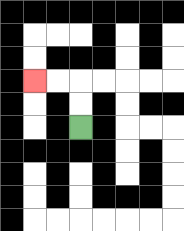{'start': '[3, 5]', 'end': '[1, 3]', 'path_directions': 'U,U,L,L', 'path_coordinates': '[[3, 5], [3, 4], [3, 3], [2, 3], [1, 3]]'}